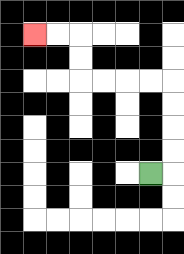{'start': '[6, 7]', 'end': '[1, 1]', 'path_directions': 'R,U,U,U,U,L,L,L,L,U,U,L,L', 'path_coordinates': '[[6, 7], [7, 7], [7, 6], [7, 5], [7, 4], [7, 3], [6, 3], [5, 3], [4, 3], [3, 3], [3, 2], [3, 1], [2, 1], [1, 1]]'}